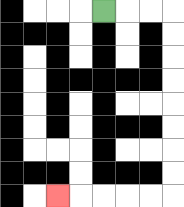{'start': '[4, 0]', 'end': '[2, 8]', 'path_directions': 'R,R,R,D,D,D,D,D,D,D,D,L,L,L,L,L', 'path_coordinates': '[[4, 0], [5, 0], [6, 0], [7, 0], [7, 1], [7, 2], [7, 3], [7, 4], [7, 5], [7, 6], [7, 7], [7, 8], [6, 8], [5, 8], [4, 8], [3, 8], [2, 8]]'}